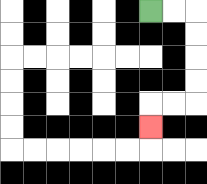{'start': '[6, 0]', 'end': '[6, 5]', 'path_directions': 'R,R,D,D,D,D,L,L,D', 'path_coordinates': '[[6, 0], [7, 0], [8, 0], [8, 1], [8, 2], [8, 3], [8, 4], [7, 4], [6, 4], [6, 5]]'}